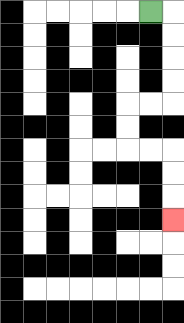{'start': '[6, 0]', 'end': '[7, 9]', 'path_directions': 'R,D,D,D,D,L,L,D,D,R,R,D,D,D', 'path_coordinates': '[[6, 0], [7, 0], [7, 1], [7, 2], [7, 3], [7, 4], [6, 4], [5, 4], [5, 5], [5, 6], [6, 6], [7, 6], [7, 7], [7, 8], [7, 9]]'}